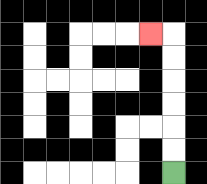{'start': '[7, 7]', 'end': '[6, 1]', 'path_directions': 'U,U,U,U,U,U,L', 'path_coordinates': '[[7, 7], [7, 6], [7, 5], [7, 4], [7, 3], [7, 2], [7, 1], [6, 1]]'}